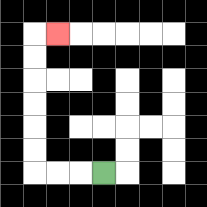{'start': '[4, 7]', 'end': '[2, 1]', 'path_directions': 'L,L,L,U,U,U,U,U,U,R', 'path_coordinates': '[[4, 7], [3, 7], [2, 7], [1, 7], [1, 6], [1, 5], [1, 4], [1, 3], [1, 2], [1, 1], [2, 1]]'}